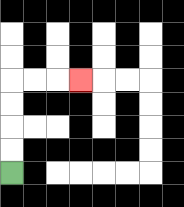{'start': '[0, 7]', 'end': '[3, 3]', 'path_directions': 'U,U,U,U,R,R,R', 'path_coordinates': '[[0, 7], [0, 6], [0, 5], [0, 4], [0, 3], [1, 3], [2, 3], [3, 3]]'}